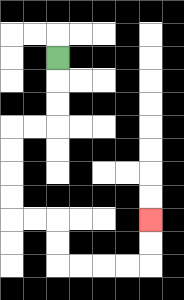{'start': '[2, 2]', 'end': '[6, 9]', 'path_directions': 'D,D,D,L,L,D,D,D,D,R,R,D,D,R,R,R,R,U,U', 'path_coordinates': '[[2, 2], [2, 3], [2, 4], [2, 5], [1, 5], [0, 5], [0, 6], [0, 7], [0, 8], [0, 9], [1, 9], [2, 9], [2, 10], [2, 11], [3, 11], [4, 11], [5, 11], [6, 11], [6, 10], [6, 9]]'}